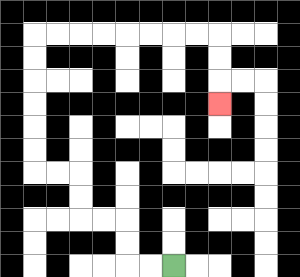{'start': '[7, 11]', 'end': '[9, 4]', 'path_directions': 'L,L,U,U,L,L,U,U,L,L,U,U,U,U,U,U,R,R,R,R,R,R,R,R,D,D,D', 'path_coordinates': '[[7, 11], [6, 11], [5, 11], [5, 10], [5, 9], [4, 9], [3, 9], [3, 8], [3, 7], [2, 7], [1, 7], [1, 6], [1, 5], [1, 4], [1, 3], [1, 2], [1, 1], [2, 1], [3, 1], [4, 1], [5, 1], [6, 1], [7, 1], [8, 1], [9, 1], [9, 2], [9, 3], [9, 4]]'}